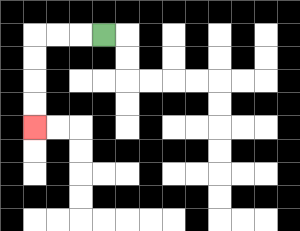{'start': '[4, 1]', 'end': '[1, 5]', 'path_directions': 'L,L,L,D,D,D,D', 'path_coordinates': '[[4, 1], [3, 1], [2, 1], [1, 1], [1, 2], [1, 3], [1, 4], [1, 5]]'}